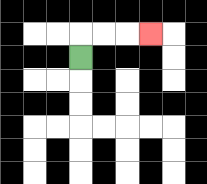{'start': '[3, 2]', 'end': '[6, 1]', 'path_directions': 'U,R,R,R', 'path_coordinates': '[[3, 2], [3, 1], [4, 1], [5, 1], [6, 1]]'}